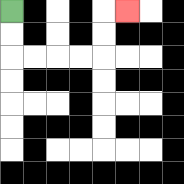{'start': '[0, 0]', 'end': '[5, 0]', 'path_directions': 'D,D,R,R,R,R,U,U,R', 'path_coordinates': '[[0, 0], [0, 1], [0, 2], [1, 2], [2, 2], [3, 2], [4, 2], [4, 1], [4, 0], [5, 0]]'}